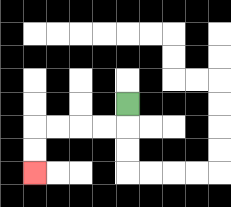{'start': '[5, 4]', 'end': '[1, 7]', 'path_directions': 'D,L,L,L,L,D,D', 'path_coordinates': '[[5, 4], [5, 5], [4, 5], [3, 5], [2, 5], [1, 5], [1, 6], [1, 7]]'}